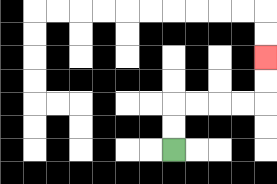{'start': '[7, 6]', 'end': '[11, 2]', 'path_directions': 'U,U,R,R,R,R,U,U', 'path_coordinates': '[[7, 6], [7, 5], [7, 4], [8, 4], [9, 4], [10, 4], [11, 4], [11, 3], [11, 2]]'}